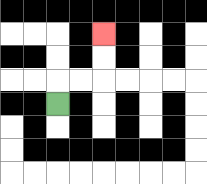{'start': '[2, 4]', 'end': '[4, 1]', 'path_directions': 'U,R,R,U,U', 'path_coordinates': '[[2, 4], [2, 3], [3, 3], [4, 3], [4, 2], [4, 1]]'}